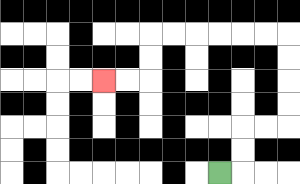{'start': '[9, 7]', 'end': '[4, 3]', 'path_directions': 'R,U,U,R,R,U,U,U,U,L,L,L,L,L,L,D,D,L,L', 'path_coordinates': '[[9, 7], [10, 7], [10, 6], [10, 5], [11, 5], [12, 5], [12, 4], [12, 3], [12, 2], [12, 1], [11, 1], [10, 1], [9, 1], [8, 1], [7, 1], [6, 1], [6, 2], [6, 3], [5, 3], [4, 3]]'}